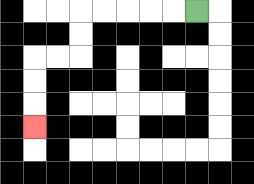{'start': '[8, 0]', 'end': '[1, 5]', 'path_directions': 'L,L,L,L,L,D,D,L,L,D,D,D', 'path_coordinates': '[[8, 0], [7, 0], [6, 0], [5, 0], [4, 0], [3, 0], [3, 1], [3, 2], [2, 2], [1, 2], [1, 3], [1, 4], [1, 5]]'}